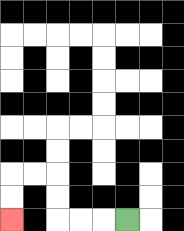{'start': '[5, 9]', 'end': '[0, 9]', 'path_directions': 'L,L,L,U,U,L,L,D,D', 'path_coordinates': '[[5, 9], [4, 9], [3, 9], [2, 9], [2, 8], [2, 7], [1, 7], [0, 7], [0, 8], [0, 9]]'}